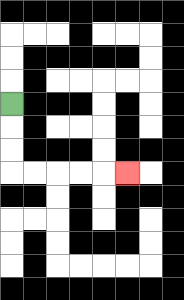{'start': '[0, 4]', 'end': '[5, 7]', 'path_directions': 'D,D,D,R,R,R,R,R', 'path_coordinates': '[[0, 4], [0, 5], [0, 6], [0, 7], [1, 7], [2, 7], [3, 7], [4, 7], [5, 7]]'}